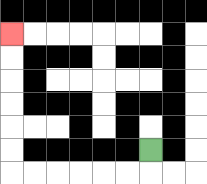{'start': '[6, 6]', 'end': '[0, 1]', 'path_directions': 'D,L,L,L,L,L,L,U,U,U,U,U,U', 'path_coordinates': '[[6, 6], [6, 7], [5, 7], [4, 7], [3, 7], [2, 7], [1, 7], [0, 7], [0, 6], [0, 5], [0, 4], [0, 3], [0, 2], [0, 1]]'}